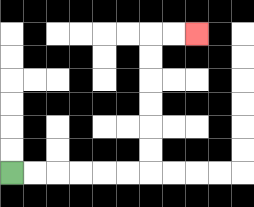{'start': '[0, 7]', 'end': '[8, 1]', 'path_directions': 'R,R,R,R,R,R,U,U,U,U,U,U,R,R', 'path_coordinates': '[[0, 7], [1, 7], [2, 7], [3, 7], [4, 7], [5, 7], [6, 7], [6, 6], [6, 5], [6, 4], [6, 3], [6, 2], [6, 1], [7, 1], [8, 1]]'}